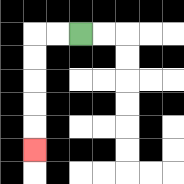{'start': '[3, 1]', 'end': '[1, 6]', 'path_directions': 'L,L,D,D,D,D,D', 'path_coordinates': '[[3, 1], [2, 1], [1, 1], [1, 2], [1, 3], [1, 4], [1, 5], [1, 6]]'}